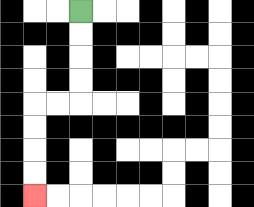{'start': '[3, 0]', 'end': '[1, 8]', 'path_directions': 'D,D,D,D,L,L,D,D,D,D', 'path_coordinates': '[[3, 0], [3, 1], [3, 2], [3, 3], [3, 4], [2, 4], [1, 4], [1, 5], [1, 6], [1, 7], [1, 8]]'}